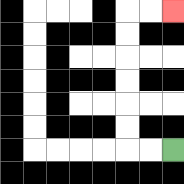{'start': '[7, 6]', 'end': '[7, 0]', 'path_directions': 'L,L,U,U,U,U,U,U,R,R', 'path_coordinates': '[[7, 6], [6, 6], [5, 6], [5, 5], [5, 4], [5, 3], [5, 2], [5, 1], [5, 0], [6, 0], [7, 0]]'}